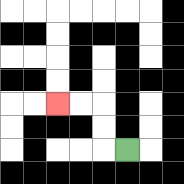{'start': '[5, 6]', 'end': '[2, 4]', 'path_directions': 'L,U,U,L,L', 'path_coordinates': '[[5, 6], [4, 6], [4, 5], [4, 4], [3, 4], [2, 4]]'}